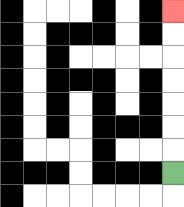{'start': '[7, 7]', 'end': '[7, 0]', 'path_directions': 'U,U,U,U,U,U,U', 'path_coordinates': '[[7, 7], [7, 6], [7, 5], [7, 4], [7, 3], [7, 2], [7, 1], [7, 0]]'}